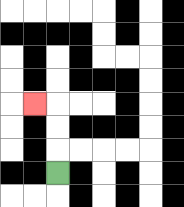{'start': '[2, 7]', 'end': '[1, 4]', 'path_directions': 'U,U,U,L', 'path_coordinates': '[[2, 7], [2, 6], [2, 5], [2, 4], [1, 4]]'}